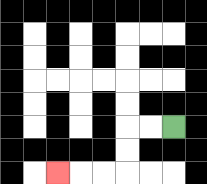{'start': '[7, 5]', 'end': '[2, 7]', 'path_directions': 'L,L,D,D,L,L,L', 'path_coordinates': '[[7, 5], [6, 5], [5, 5], [5, 6], [5, 7], [4, 7], [3, 7], [2, 7]]'}